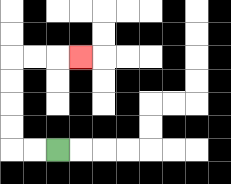{'start': '[2, 6]', 'end': '[3, 2]', 'path_directions': 'L,L,U,U,U,U,R,R,R', 'path_coordinates': '[[2, 6], [1, 6], [0, 6], [0, 5], [0, 4], [0, 3], [0, 2], [1, 2], [2, 2], [3, 2]]'}